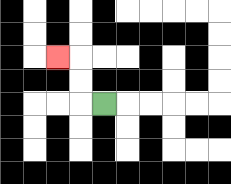{'start': '[4, 4]', 'end': '[2, 2]', 'path_directions': 'L,U,U,L', 'path_coordinates': '[[4, 4], [3, 4], [3, 3], [3, 2], [2, 2]]'}